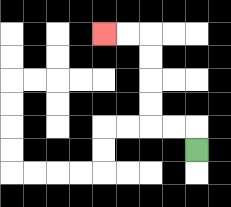{'start': '[8, 6]', 'end': '[4, 1]', 'path_directions': 'U,L,L,U,U,U,U,L,L', 'path_coordinates': '[[8, 6], [8, 5], [7, 5], [6, 5], [6, 4], [6, 3], [6, 2], [6, 1], [5, 1], [4, 1]]'}